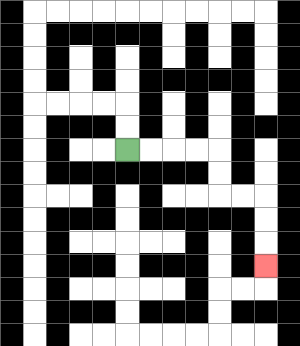{'start': '[5, 6]', 'end': '[11, 11]', 'path_directions': 'R,R,R,R,D,D,R,R,D,D,D', 'path_coordinates': '[[5, 6], [6, 6], [7, 6], [8, 6], [9, 6], [9, 7], [9, 8], [10, 8], [11, 8], [11, 9], [11, 10], [11, 11]]'}